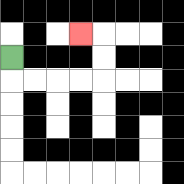{'start': '[0, 2]', 'end': '[3, 1]', 'path_directions': 'D,R,R,R,R,U,U,L', 'path_coordinates': '[[0, 2], [0, 3], [1, 3], [2, 3], [3, 3], [4, 3], [4, 2], [4, 1], [3, 1]]'}